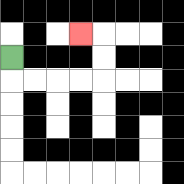{'start': '[0, 2]', 'end': '[3, 1]', 'path_directions': 'D,R,R,R,R,U,U,L', 'path_coordinates': '[[0, 2], [0, 3], [1, 3], [2, 3], [3, 3], [4, 3], [4, 2], [4, 1], [3, 1]]'}